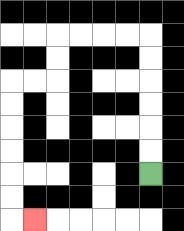{'start': '[6, 7]', 'end': '[1, 9]', 'path_directions': 'U,U,U,U,U,U,L,L,L,L,D,D,L,L,D,D,D,D,D,D,R', 'path_coordinates': '[[6, 7], [6, 6], [6, 5], [6, 4], [6, 3], [6, 2], [6, 1], [5, 1], [4, 1], [3, 1], [2, 1], [2, 2], [2, 3], [1, 3], [0, 3], [0, 4], [0, 5], [0, 6], [0, 7], [0, 8], [0, 9], [1, 9]]'}